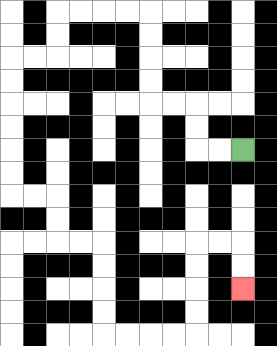{'start': '[10, 6]', 'end': '[10, 12]', 'path_directions': 'L,L,U,U,L,L,U,U,U,U,L,L,L,L,D,D,L,L,D,D,D,D,D,D,R,R,D,D,R,R,D,D,D,D,R,R,R,R,U,U,U,U,R,R,D,D', 'path_coordinates': '[[10, 6], [9, 6], [8, 6], [8, 5], [8, 4], [7, 4], [6, 4], [6, 3], [6, 2], [6, 1], [6, 0], [5, 0], [4, 0], [3, 0], [2, 0], [2, 1], [2, 2], [1, 2], [0, 2], [0, 3], [0, 4], [0, 5], [0, 6], [0, 7], [0, 8], [1, 8], [2, 8], [2, 9], [2, 10], [3, 10], [4, 10], [4, 11], [4, 12], [4, 13], [4, 14], [5, 14], [6, 14], [7, 14], [8, 14], [8, 13], [8, 12], [8, 11], [8, 10], [9, 10], [10, 10], [10, 11], [10, 12]]'}